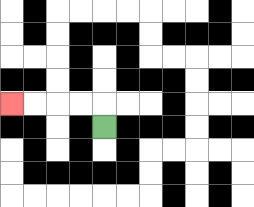{'start': '[4, 5]', 'end': '[0, 4]', 'path_directions': 'U,L,L,L,L', 'path_coordinates': '[[4, 5], [4, 4], [3, 4], [2, 4], [1, 4], [0, 4]]'}